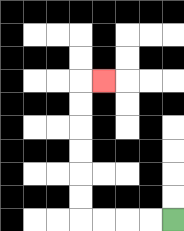{'start': '[7, 9]', 'end': '[4, 3]', 'path_directions': 'L,L,L,L,U,U,U,U,U,U,R', 'path_coordinates': '[[7, 9], [6, 9], [5, 9], [4, 9], [3, 9], [3, 8], [3, 7], [3, 6], [3, 5], [3, 4], [3, 3], [4, 3]]'}